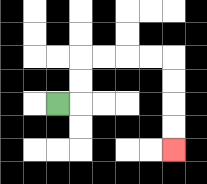{'start': '[2, 4]', 'end': '[7, 6]', 'path_directions': 'R,U,U,R,R,R,R,D,D,D,D', 'path_coordinates': '[[2, 4], [3, 4], [3, 3], [3, 2], [4, 2], [5, 2], [6, 2], [7, 2], [7, 3], [7, 4], [7, 5], [7, 6]]'}